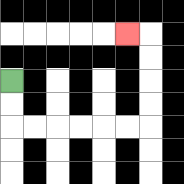{'start': '[0, 3]', 'end': '[5, 1]', 'path_directions': 'D,D,R,R,R,R,R,R,U,U,U,U,L', 'path_coordinates': '[[0, 3], [0, 4], [0, 5], [1, 5], [2, 5], [3, 5], [4, 5], [5, 5], [6, 5], [6, 4], [6, 3], [6, 2], [6, 1], [5, 1]]'}